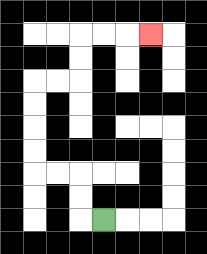{'start': '[4, 9]', 'end': '[6, 1]', 'path_directions': 'L,U,U,L,L,U,U,U,U,R,R,U,U,R,R,R', 'path_coordinates': '[[4, 9], [3, 9], [3, 8], [3, 7], [2, 7], [1, 7], [1, 6], [1, 5], [1, 4], [1, 3], [2, 3], [3, 3], [3, 2], [3, 1], [4, 1], [5, 1], [6, 1]]'}